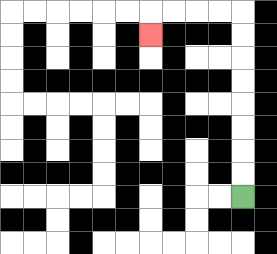{'start': '[10, 8]', 'end': '[6, 1]', 'path_directions': 'U,U,U,U,U,U,U,U,L,L,L,L,D', 'path_coordinates': '[[10, 8], [10, 7], [10, 6], [10, 5], [10, 4], [10, 3], [10, 2], [10, 1], [10, 0], [9, 0], [8, 0], [7, 0], [6, 0], [6, 1]]'}